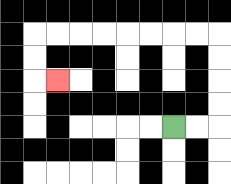{'start': '[7, 5]', 'end': '[2, 3]', 'path_directions': 'R,R,U,U,U,U,L,L,L,L,L,L,L,L,D,D,R', 'path_coordinates': '[[7, 5], [8, 5], [9, 5], [9, 4], [9, 3], [9, 2], [9, 1], [8, 1], [7, 1], [6, 1], [5, 1], [4, 1], [3, 1], [2, 1], [1, 1], [1, 2], [1, 3], [2, 3]]'}